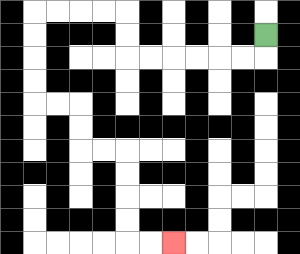{'start': '[11, 1]', 'end': '[7, 10]', 'path_directions': 'D,L,L,L,L,L,L,U,U,L,L,L,L,D,D,D,D,R,R,D,D,R,R,D,D,D,D,R,R', 'path_coordinates': '[[11, 1], [11, 2], [10, 2], [9, 2], [8, 2], [7, 2], [6, 2], [5, 2], [5, 1], [5, 0], [4, 0], [3, 0], [2, 0], [1, 0], [1, 1], [1, 2], [1, 3], [1, 4], [2, 4], [3, 4], [3, 5], [3, 6], [4, 6], [5, 6], [5, 7], [5, 8], [5, 9], [5, 10], [6, 10], [7, 10]]'}